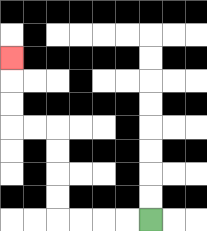{'start': '[6, 9]', 'end': '[0, 2]', 'path_directions': 'L,L,L,L,U,U,U,U,L,L,U,U,U', 'path_coordinates': '[[6, 9], [5, 9], [4, 9], [3, 9], [2, 9], [2, 8], [2, 7], [2, 6], [2, 5], [1, 5], [0, 5], [0, 4], [0, 3], [0, 2]]'}